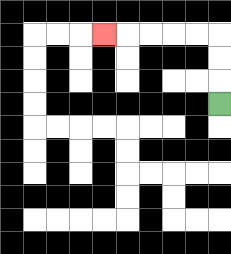{'start': '[9, 4]', 'end': '[4, 1]', 'path_directions': 'U,U,U,L,L,L,L,L', 'path_coordinates': '[[9, 4], [9, 3], [9, 2], [9, 1], [8, 1], [7, 1], [6, 1], [5, 1], [4, 1]]'}